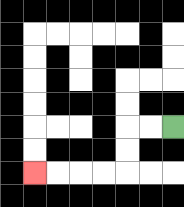{'start': '[7, 5]', 'end': '[1, 7]', 'path_directions': 'L,L,D,D,L,L,L,L', 'path_coordinates': '[[7, 5], [6, 5], [5, 5], [5, 6], [5, 7], [4, 7], [3, 7], [2, 7], [1, 7]]'}